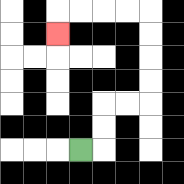{'start': '[3, 6]', 'end': '[2, 1]', 'path_directions': 'R,U,U,R,R,U,U,U,U,L,L,L,L,D', 'path_coordinates': '[[3, 6], [4, 6], [4, 5], [4, 4], [5, 4], [6, 4], [6, 3], [6, 2], [6, 1], [6, 0], [5, 0], [4, 0], [3, 0], [2, 0], [2, 1]]'}